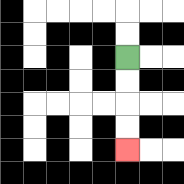{'start': '[5, 2]', 'end': '[5, 6]', 'path_directions': 'D,D,D,D', 'path_coordinates': '[[5, 2], [5, 3], [5, 4], [5, 5], [5, 6]]'}